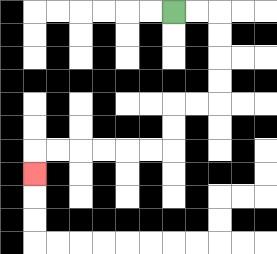{'start': '[7, 0]', 'end': '[1, 7]', 'path_directions': 'R,R,D,D,D,D,L,L,D,D,L,L,L,L,L,L,D', 'path_coordinates': '[[7, 0], [8, 0], [9, 0], [9, 1], [9, 2], [9, 3], [9, 4], [8, 4], [7, 4], [7, 5], [7, 6], [6, 6], [5, 6], [4, 6], [3, 6], [2, 6], [1, 6], [1, 7]]'}